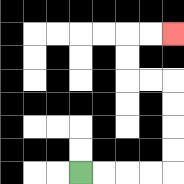{'start': '[3, 7]', 'end': '[7, 1]', 'path_directions': 'R,R,R,R,U,U,U,U,L,L,U,U,R,R', 'path_coordinates': '[[3, 7], [4, 7], [5, 7], [6, 7], [7, 7], [7, 6], [7, 5], [7, 4], [7, 3], [6, 3], [5, 3], [5, 2], [5, 1], [6, 1], [7, 1]]'}